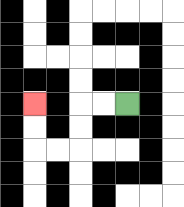{'start': '[5, 4]', 'end': '[1, 4]', 'path_directions': 'L,L,D,D,L,L,U,U', 'path_coordinates': '[[5, 4], [4, 4], [3, 4], [3, 5], [3, 6], [2, 6], [1, 6], [1, 5], [1, 4]]'}